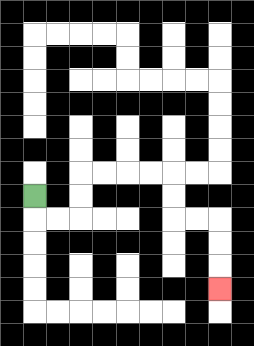{'start': '[1, 8]', 'end': '[9, 12]', 'path_directions': 'D,R,R,U,U,R,R,R,R,D,D,R,R,D,D,D', 'path_coordinates': '[[1, 8], [1, 9], [2, 9], [3, 9], [3, 8], [3, 7], [4, 7], [5, 7], [6, 7], [7, 7], [7, 8], [7, 9], [8, 9], [9, 9], [9, 10], [9, 11], [9, 12]]'}